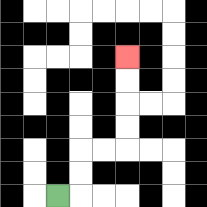{'start': '[2, 8]', 'end': '[5, 2]', 'path_directions': 'R,U,U,R,R,U,U,U,U', 'path_coordinates': '[[2, 8], [3, 8], [3, 7], [3, 6], [4, 6], [5, 6], [5, 5], [5, 4], [5, 3], [5, 2]]'}